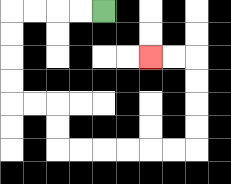{'start': '[4, 0]', 'end': '[6, 2]', 'path_directions': 'L,L,L,L,D,D,D,D,R,R,D,D,R,R,R,R,R,R,U,U,U,U,L,L', 'path_coordinates': '[[4, 0], [3, 0], [2, 0], [1, 0], [0, 0], [0, 1], [0, 2], [0, 3], [0, 4], [1, 4], [2, 4], [2, 5], [2, 6], [3, 6], [4, 6], [5, 6], [6, 6], [7, 6], [8, 6], [8, 5], [8, 4], [8, 3], [8, 2], [7, 2], [6, 2]]'}